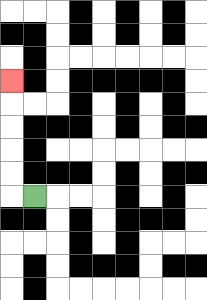{'start': '[1, 8]', 'end': '[0, 3]', 'path_directions': 'L,U,U,U,U,U', 'path_coordinates': '[[1, 8], [0, 8], [0, 7], [0, 6], [0, 5], [0, 4], [0, 3]]'}